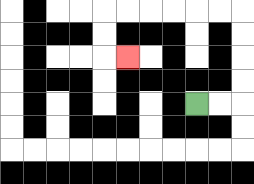{'start': '[8, 4]', 'end': '[5, 2]', 'path_directions': 'R,R,U,U,U,U,L,L,L,L,L,L,D,D,R', 'path_coordinates': '[[8, 4], [9, 4], [10, 4], [10, 3], [10, 2], [10, 1], [10, 0], [9, 0], [8, 0], [7, 0], [6, 0], [5, 0], [4, 0], [4, 1], [4, 2], [5, 2]]'}